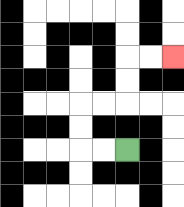{'start': '[5, 6]', 'end': '[7, 2]', 'path_directions': 'L,L,U,U,R,R,U,U,R,R', 'path_coordinates': '[[5, 6], [4, 6], [3, 6], [3, 5], [3, 4], [4, 4], [5, 4], [5, 3], [5, 2], [6, 2], [7, 2]]'}